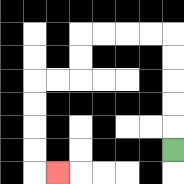{'start': '[7, 6]', 'end': '[2, 7]', 'path_directions': 'U,U,U,U,U,L,L,L,L,D,D,L,L,D,D,D,D,R', 'path_coordinates': '[[7, 6], [7, 5], [7, 4], [7, 3], [7, 2], [7, 1], [6, 1], [5, 1], [4, 1], [3, 1], [3, 2], [3, 3], [2, 3], [1, 3], [1, 4], [1, 5], [1, 6], [1, 7], [2, 7]]'}